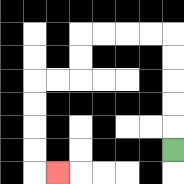{'start': '[7, 6]', 'end': '[2, 7]', 'path_directions': 'U,U,U,U,U,L,L,L,L,D,D,L,L,D,D,D,D,R', 'path_coordinates': '[[7, 6], [7, 5], [7, 4], [7, 3], [7, 2], [7, 1], [6, 1], [5, 1], [4, 1], [3, 1], [3, 2], [3, 3], [2, 3], [1, 3], [1, 4], [1, 5], [1, 6], [1, 7], [2, 7]]'}